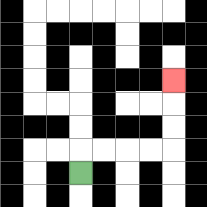{'start': '[3, 7]', 'end': '[7, 3]', 'path_directions': 'U,R,R,R,R,U,U,U', 'path_coordinates': '[[3, 7], [3, 6], [4, 6], [5, 6], [6, 6], [7, 6], [7, 5], [7, 4], [7, 3]]'}